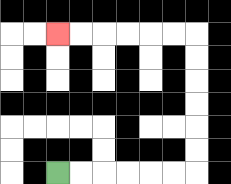{'start': '[2, 7]', 'end': '[2, 1]', 'path_directions': 'R,R,R,R,R,R,U,U,U,U,U,U,L,L,L,L,L,L', 'path_coordinates': '[[2, 7], [3, 7], [4, 7], [5, 7], [6, 7], [7, 7], [8, 7], [8, 6], [8, 5], [8, 4], [8, 3], [8, 2], [8, 1], [7, 1], [6, 1], [5, 1], [4, 1], [3, 1], [2, 1]]'}